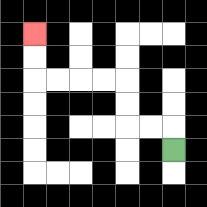{'start': '[7, 6]', 'end': '[1, 1]', 'path_directions': 'U,L,L,U,U,L,L,L,L,U,U', 'path_coordinates': '[[7, 6], [7, 5], [6, 5], [5, 5], [5, 4], [5, 3], [4, 3], [3, 3], [2, 3], [1, 3], [1, 2], [1, 1]]'}